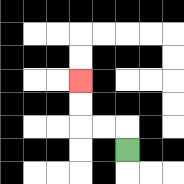{'start': '[5, 6]', 'end': '[3, 3]', 'path_directions': 'U,L,L,U,U', 'path_coordinates': '[[5, 6], [5, 5], [4, 5], [3, 5], [3, 4], [3, 3]]'}